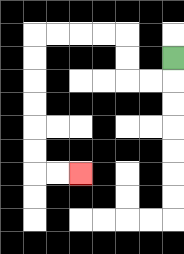{'start': '[7, 2]', 'end': '[3, 7]', 'path_directions': 'D,L,L,U,U,L,L,L,L,D,D,D,D,D,D,R,R', 'path_coordinates': '[[7, 2], [7, 3], [6, 3], [5, 3], [5, 2], [5, 1], [4, 1], [3, 1], [2, 1], [1, 1], [1, 2], [1, 3], [1, 4], [1, 5], [1, 6], [1, 7], [2, 7], [3, 7]]'}